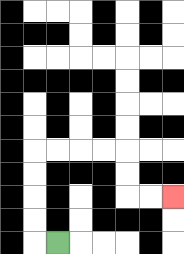{'start': '[2, 10]', 'end': '[7, 8]', 'path_directions': 'L,U,U,U,U,R,R,R,R,D,D,R,R', 'path_coordinates': '[[2, 10], [1, 10], [1, 9], [1, 8], [1, 7], [1, 6], [2, 6], [3, 6], [4, 6], [5, 6], [5, 7], [5, 8], [6, 8], [7, 8]]'}